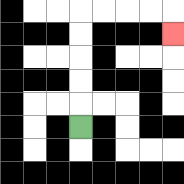{'start': '[3, 5]', 'end': '[7, 1]', 'path_directions': 'U,U,U,U,U,R,R,R,R,D', 'path_coordinates': '[[3, 5], [3, 4], [3, 3], [3, 2], [3, 1], [3, 0], [4, 0], [5, 0], [6, 0], [7, 0], [7, 1]]'}